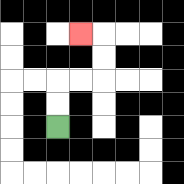{'start': '[2, 5]', 'end': '[3, 1]', 'path_directions': 'U,U,R,R,U,U,L', 'path_coordinates': '[[2, 5], [2, 4], [2, 3], [3, 3], [4, 3], [4, 2], [4, 1], [3, 1]]'}